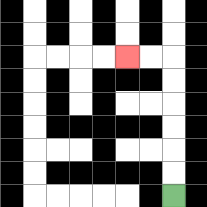{'start': '[7, 8]', 'end': '[5, 2]', 'path_directions': 'U,U,U,U,U,U,L,L', 'path_coordinates': '[[7, 8], [7, 7], [7, 6], [7, 5], [7, 4], [7, 3], [7, 2], [6, 2], [5, 2]]'}